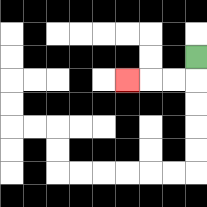{'start': '[8, 2]', 'end': '[5, 3]', 'path_directions': 'D,L,L,L', 'path_coordinates': '[[8, 2], [8, 3], [7, 3], [6, 3], [5, 3]]'}